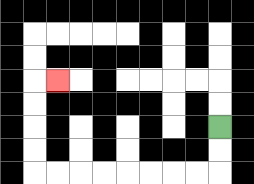{'start': '[9, 5]', 'end': '[2, 3]', 'path_directions': 'D,D,L,L,L,L,L,L,L,L,U,U,U,U,R', 'path_coordinates': '[[9, 5], [9, 6], [9, 7], [8, 7], [7, 7], [6, 7], [5, 7], [4, 7], [3, 7], [2, 7], [1, 7], [1, 6], [1, 5], [1, 4], [1, 3], [2, 3]]'}